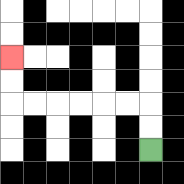{'start': '[6, 6]', 'end': '[0, 2]', 'path_directions': 'U,U,L,L,L,L,L,L,U,U', 'path_coordinates': '[[6, 6], [6, 5], [6, 4], [5, 4], [4, 4], [3, 4], [2, 4], [1, 4], [0, 4], [0, 3], [0, 2]]'}